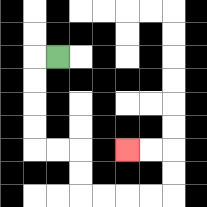{'start': '[2, 2]', 'end': '[5, 6]', 'path_directions': 'L,D,D,D,D,R,R,D,D,R,R,R,R,U,U,L,L', 'path_coordinates': '[[2, 2], [1, 2], [1, 3], [1, 4], [1, 5], [1, 6], [2, 6], [3, 6], [3, 7], [3, 8], [4, 8], [5, 8], [6, 8], [7, 8], [7, 7], [7, 6], [6, 6], [5, 6]]'}